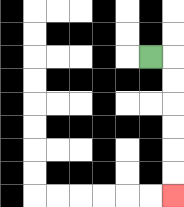{'start': '[6, 2]', 'end': '[7, 8]', 'path_directions': 'R,D,D,D,D,D,D', 'path_coordinates': '[[6, 2], [7, 2], [7, 3], [7, 4], [7, 5], [7, 6], [7, 7], [7, 8]]'}